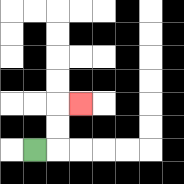{'start': '[1, 6]', 'end': '[3, 4]', 'path_directions': 'R,U,U,R', 'path_coordinates': '[[1, 6], [2, 6], [2, 5], [2, 4], [3, 4]]'}